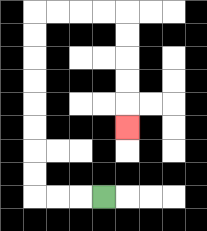{'start': '[4, 8]', 'end': '[5, 5]', 'path_directions': 'L,L,L,U,U,U,U,U,U,U,U,R,R,R,R,D,D,D,D,D', 'path_coordinates': '[[4, 8], [3, 8], [2, 8], [1, 8], [1, 7], [1, 6], [1, 5], [1, 4], [1, 3], [1, 2], [1, 1], [1, 0], [2, 0], [3, 0], [4, 0], [5, 0], [5, 1], [5, 2], [5, 3], [5, 4], [5, 5]]'}